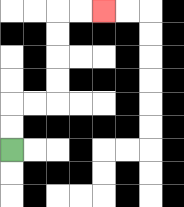{'start': '[0, 6]', 'end': '[4, 0]', 'path_directions': 'U,U,R,R,U,U,U,U,R,R', 'path_coordinates': '[[0, 6], [0, 5], [0, 4], [1, 4], [2, 4], [2, 3], [2, 2], [2, 1], [2, 0], [3, 0], [4, 0]]'}